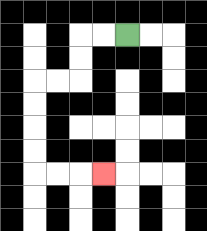{'start': '[5, 1]', 'end': '[4, 7]', 'path_directions': 'L,L,D,D,L,L,D,D,D,D,R,R,R', 'path_coordinates': '[[5, 1], [4, 1], [3, 1], [3, 2], [3, 3], [2, 3], [1, 3], [1, 4], [1, 5], [1, 6], [1, 7], [2, 7], [3, 7], [4, 7]]'}